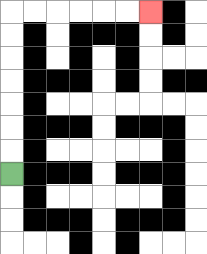{'start': '[0, 7]', 'end': '[6, 0]', 'path_directions': 'U,U,U,U,U,U,U,R,R,R,R,R,R', 'path_coordinates': '[[0, 7], [0, 6], [0, 5], [0, 4], [0, 3], [0, 2], [0, 1], [0, 0], [1, 0], [2, 0], [3, 0], [4, 0], [5, 0], [6, 0]]'}